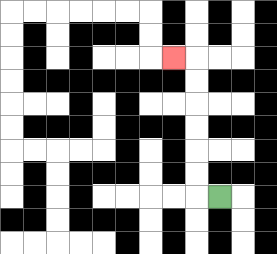{'start': '[9, 8]', 'end': '[7, 2]', 'path_directions': 'L,U,U,U,U,U,U,L', 'path_coordinates': '[[9, 8], [8, 8], [8, 7], [8, 6], [8, 5], [8, 4], [8, 3], [8, 2], [7, 2]]'}